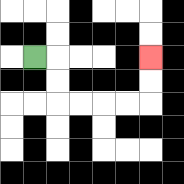{'start': '[1, 2]', 'end': '[6, 2]', 'path_directions': 'R,D,D,R,R,R,R,U,U', 'path_coordinates': '[[1, 2], [2, 2], [2, 3], [2, 4], [3, 4], [4, 4], [5, 4], [6, 4], [6, 3], [6, 2]]'}